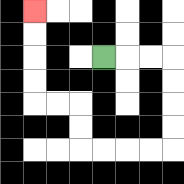{'start': '[4, 2]', 'end': '[1, 0]', 'path_directions': 'R,R,R,D,D,D,D,L,L,L,L,U,U,L,L,U,U,U,U', 'path_coordinates': '[[4, 2], [5, 2], [6, 2], [7, 2], [7, 3], [7, 4], [7, 5], [7, 6], [6, 6], [5, 6], [4, 6], [3, 6], [3, 5], [3, 4], [2, 4], [1, 4], [1, 3], [1, 2], [1, 1], [1, 0]]'}